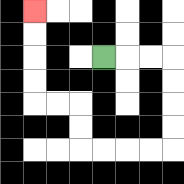{'start': '[4, 2]', 'end': '[1, 0]', 'path_directions': 'R,R,R,D,D,D,D,L,L,L,L,U,U,L,L,U,U,U,U', 'path_coordinates': '[[4, 2], [5, 2], [6, 2], [7, 2], [7, 3], [7, 4], [7, 5], [7, 6], [6, 6], [5, 6], [4, 6], [3, 6], [3, 5], [3, 4], [2, 4], [1, 4], [1, 3], [1, 2], [1, 1], [1, 0]]'}